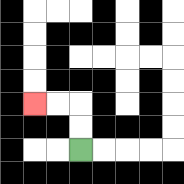{'start': '[3, 6]', 'end': '[1, 4]', 'path_directions': 'U,U,L,L', 'path_coordinates': '[[3, 6], [3, 5], [3, 4], [2, 4], [1, 4]]'}